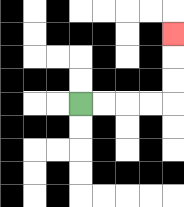{'start': '[3, 4]', 'end': '[7, 1]', 'path_directions': 'R,R,R,R,U,U,U', 'path_coordinates': '[[3, 4], [4, 4], [5, 4], [6, 4], [7, 4], [7, 3], [7, 2], [7, 1]]'}